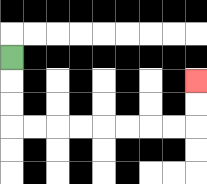{'start': '[0, 2]', 'end': '[8, 3]', 'path_directions': 'D,D,D,R,R,R,R,R,R,R,R,U,U', 'path_coordinates': '[[0, 2], [0, 3], [0, 4], [0, 5], [1, 5], [2, 5], [3, 5], [4, 5], [5, 5], [6, 5], [7, 5], [8, 5], [8, 4], [8, 3]]'}